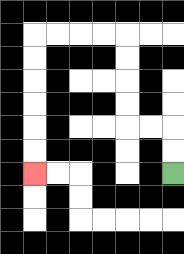{'start': '[7, 7]', 'end': '[1, 7]', 'path_directions': 'U,U,L,L,U,U,U,U,L,L,L,L,D,D,D,D,D,D', 'path_coordinates': '[[7, 7], [7, 6], [7, 5], [6, 5], [5, 5], [5, 4], [5, 3], [5, 2], [5, 1], [4, 1], [3, 1], [2, 1], [1, 1], [1, 2], [1, 3], [1, 4], [1, 5], [1, 6], [1, 7]]'}